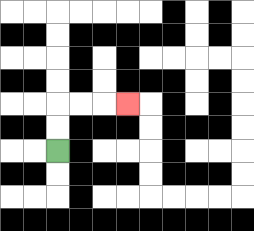{'start': '[2, 6]', 'end': '[5, 4]', 'path_directions': 'U,U,R,R,R', 'path_coordinates': '[[2, 6], [2, 5], [2, 4], [3, 4], [4, 4], [5, 4]]'}